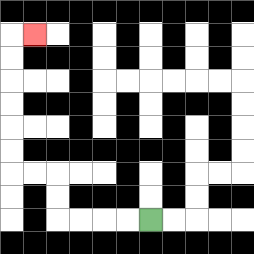{'start': '[6, 9]', 'end': '[1, 1]', 'path_directions': 'L,L,L,L,U,U,L,L,U,U,U,U,U,U,R', 'path_coordinates': '[[6, 9], [5, 9], [4, 9], [3, 9], [2, 9], [2, 8], [2, 7], [1, 7], [0, 7], [0, 6], [0, 5], [0, 4], [0, 3], [0, 2], [0, 1], [1, 1]]'}